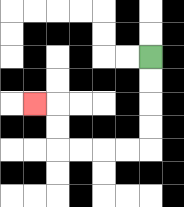{'start': '[6, 2]', 'end': '[1, 4]', 'path_directions': 'D,D,D,D,L,L,L,L,U,U,L', 'path_coordinates': '[[6, 2], [6, 3], [6, 4], [6, 5], [6, 6], [5, 6], [4, 6], [3, 6], [2, 6], [2, 5], [2, 4], [1, 4]]'}